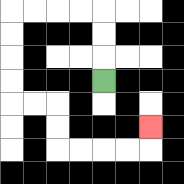{'start': '[4, 3]', 'end': '[6, 5]', 'path_directions': 'U,U,U,L,L,L,L,D,D,D,D,R,R,D,D,R,R,R,R,U', 'path_coordinates': '[[4, 3], [4, 2], [4, 1], [4, 0], [3, 0], [2, 0], [1, 0], [0, 0], [0, 1], [0, 2], [0, 3], [0, 4], [1, 4], [2, 4], [2, 5], [2, 6], [3, 6], [4, 6], [5, 6], [6, 6], [6, 5]]'}